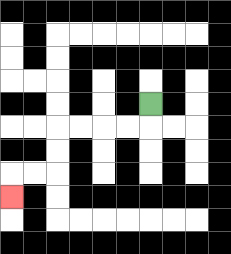{'start': '[6, 4]', 'end': '[0, 8]', 'path_directions': 'D,L,L,L,L,D,D,L,L,D', 'path_coordinates': '[[6, 4], [6, 5], [5, 5], [4, 5], [3, 5], [2, 5], [2, 6], [2, 7], [1, 7], [0, 7], [0, 8]]'}